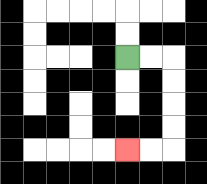{'start': '[5, 2]', 'end': '[5, 6]', 'path_directions': 'R,R,D,D,D,D,L,L', 'path_coordinates': '[[5, 2], [6, 2], [7, 2], [7, 3], [7, 4], [7, 5], [7, 6], [6, 6], [5, 6]]'}